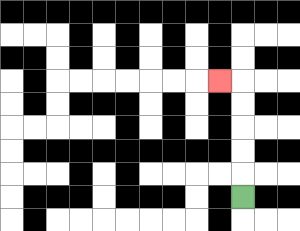{'start': '[10, 8]', 'end': '[9, 3]', 'path_directions': 'U,U,U,U,U,L', 'path_coordinates': '[[10, 8], [10, 7], [10, 6], [10, 5], [10, 4], [10, 3], [9, 3]]'}